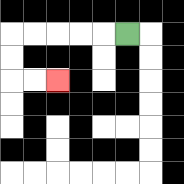{'start': '[5, 1]', 'end': '[2, 3]', 'path_directions': 'L,L,L,L,L,D,D,R,R', 'path_coordinates': '[[5, 1], [4, 1], [3, 1], [2, 1], [1, 1], [0, 1], [0, 2], [0, 3], [1, 3], [2, 3]]'}